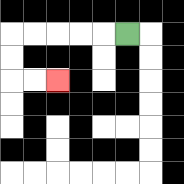{'start': '[5, 1]', 'end': '[2, 3]', 'path_directions': 'L,L,L,L,L,D,D,R,R', 'path_coordinates': '[[5, 1], [4, 1], [3, 1], [2, 1], [1, 1], [0, 1], [0, 2], [0, 3], [1, 3], [2, 3]]'}